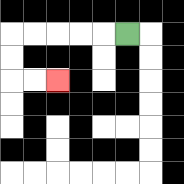{'start': '[5, 1]', 'end': '[2, 3]', 'path_directions': 'L,L,L,L,L,D,D,R,R', 'path_coordinates': '[[5, 1], [4, 1], [3, 1], [2, 1], [1, 1], [0, 1], [0, 2], [0, 3], [1, 3], [2, 3]]'}